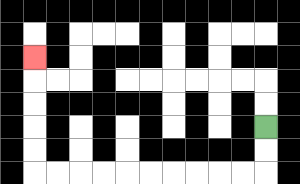{'start': '[11, 5]', 'end': '[1, 2]', 'path_directions': 'D,D,L,L,L,L,L,L,L,L,L,L,U,U,U,U,U', 'path_coordinates': '[[11, 5], [11, 6], [11, 7], [10, 7], [9, 7], [8, 7], [7, 7], [6, 7], [5, 7], [4, 7], [3, 7], [2, 7], [1, 7], [1, 6], [1, 5], [1, 4], [1, 3], [1, 2]]'}